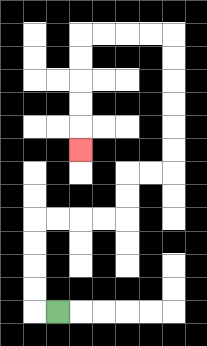{'start': '[2, 13]', 'end': '[3, 6]', 'path_directions': 'L,U,U,U,U,R,R,R,R,U,U,R,R,U,U,U,U,U,U,L,L,L,L,D,D,D,D,D', 'path_coordinates': '[[2, 13], [1, 13], [1, 12], [1, 11], [1, 10], [1, 9], [2, 9], [3, 9], [4, 9], [5, 9], [5, 8], [5, 7], [6, 7], [7, 7], [7, 6], [7, 5], [7, 4], [7, 3], [7, 2], [7, 1], [6, 1], [5, 1], [4, 1], [3, 1], [3, 2], [3, 3], [3, 4], [3, 5], [3, 6]]'}